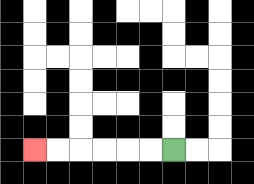{'start': '[7, 6]', 'end': '[1, 6]', 'path_directions': 'L,L,L,L,L,L', 'path_coordinates': '[[7, 6], [6, 6], [5, 6], [4, 6], [3, 6], [2, 6], [1, 6]]'}